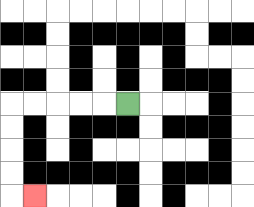{'start': '[5, 4]', 'end': '[1, 8]', 'path_directions': 'L,L,L,L,L,D,D,D,D,R', 'path_coordinates': '[[5, 4], [4, 4], [3, 4], [2, 4], [1, 4], [0, 4], [0, 5], [0, 6], [0, 7], [0, 8], [1, 8]]'}